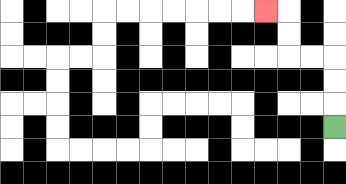{'start': '[14, 5]', 'end': '[11, 0]', 'path_directions': 'U,U,U,L,L,U,U,L', 'path_coordinates': '[[14, 5], [14, 4], [14, 3], [14, 2], [13, 2], [12, 2], [12, 1], [12, 0], [11, 0]]'}